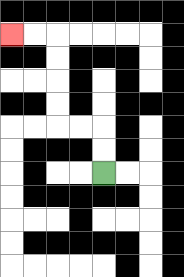{'start': '[4, 7]', 'end': '[0, 1]', 'path_directions': 'U,U,L,L,U,U,U,U,L,L', 'path_coordinates': '[[4, 7], [4, 6], [4, 5], [3, 5], [2, 5], [2, 4], [2, 3], [2, 2], [2, 1], [1, 1], [0, 1]]'}